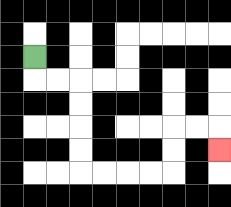{'start': '[1, 2]', 'end': '[9, 6]', 'path_directions': 'D,R,R,D,D,D,D,R,R,R,R,U,U,R,R,D', 'path_coordinates': '[[1, 2], [1, 3], [2, 3], [3, 3], [3, 4], [3, 5], [3, 6], [3, 7], [4, 7], [5, 7], [6, 7], [7, 7], [7, 6], [7, 5], [8, 5], [9, 5], [9, 6]]'}